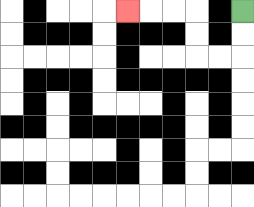{'start': '[10, 0]', 'end': '[5, 0]', 'path_directions': 'D,D,L,L,U,U,L,L,L', 'path_coordinates': '[[10, 0], [10, 1], [10, 2], [9, 2], [8, 2], [8, 1], [8, 0], [7, 0], [6, 0], [5, 0]]'}